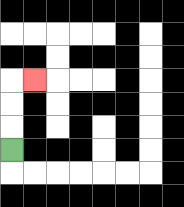{'start': '[0, 6]', 'end': '[1, 3]', 'path_directions': 'U,U,U,R', 'path_coordinates': '[[0, 6], [0, 5], [0, 4], [0, 3], [1, 3]]'}